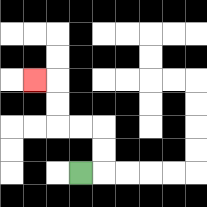{'start': '[3, 7]', 'end': '[1, 3]', 'path_directions': 'R,U,U,L,L,U,U,L', 'path_coordinates': '[[3, 7], [4, 7], [4, 6], [4, 5], [3, 5], [2, 5], [2, 4], [2, 3], [1, 3]]'}